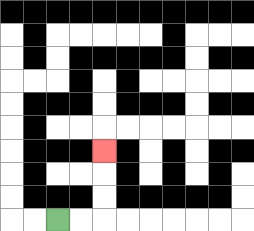{'start': '[2, 9]', 'end': '[4, 6]', 'path_directions': 'R,R,U,U,U', 'path_coordinates': '[[2, 9], [3, 9], [4, 9], [4, 8], [4, 7], [4, 6]]'}